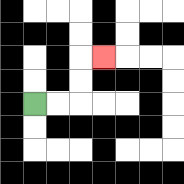{'start': '[1, 4]', 'end': '[4, 2]', 'path_directions': 'R,R,U,U,R', 'path_coordinates': '[[1, 4], [2, 4], [3, 4], [3, 3], [3, 2], [4, 2]]'}